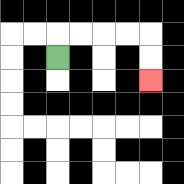{'start': '[2, 2]', 'end': '[6, 3]', 'path_directions': 'U,R,R,R,R,D,D', 'path_coordinates': '[[2, 2], [2, 1], [3, 1], [4, 1], [5, 1], [6, 1], [6, 2], [6, 3]]'}